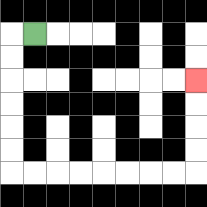{'start': '[1, 1]', 'end': '[8, 3]', 'path_directions': 'L,D,D,D,D,D,D,R,R,R,R,R,R,R,R,U,U,U,U', 'path_coordinates': '[[1, 1], [0, 1], [0, 2], [0, 3], [0, 4], [0, 5], [0, 6], [0, 7], [1, 7], [2, 7], [3, 7], [4, 7], [5, 7], [6, 7], [7, 7], [8, 7], [8, 6], [8, 5], [8, 4], [8, 3]]'}